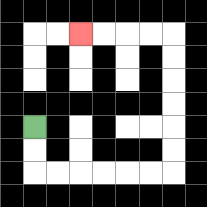{'start': '[1, 5]', 'end': '[3, 1]', 'path_directions': 'D,D,R,R,R,R,R,R,U,U,U,U,U,U,L,L,L,L', 'path_coordinates': '[[1, 5], [1, 6], [1, 7], [2, 7], [3, 7], [4, 7], [5, 7], [6, 7], [7, 7], [7, 6], [7, 5], [7, 4], [7, 3], [7, 2], [7, 1], [6, 1], [5, 1], [4, 1], [3, 1]]'}